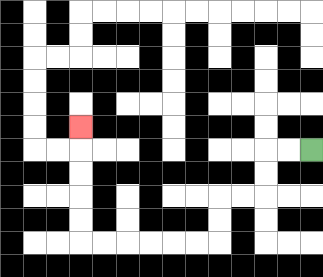{'start': '[13, 6]', 'end': '[3, 5]', 'path_directions': 'L,L,D,D,L,L,D,D,L,L,L,L,L,L,U,U,U,U,U', 'path_coordinates': '[[13, 6], [12, 6], [11, 6], [11, 7], [11, 8], [10, 8], [9, 8], [9, 9], [9, 10], [8, 10], [7, 10], [6, 10], [5, 10], [4, 10], [3, 10], [3, 9], [3, 8], [3, 7], [3, 6], [3, 5]]'}